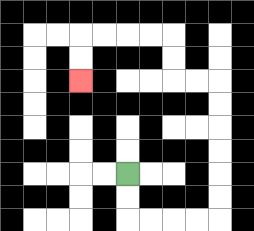{'start': '[5, 7]', 'end': '[3, 3]', 'path_directions': 'D,D,R,R,R,R,U,U,U,U,U,U,L,L,U,U,L,L,L,L,D,D', 'path_coordinates': '[[5, 7], [5, 8], [5, 9], [6, 9], [7, 9], [8, 9], [9, 9], [9, 8], [9, 7], [9, 6], [9, 5], [9, 4], [9, 3], [8, 3], [7, 3], [7, 2], [7, 1], [6, 1], [5, 1], [4, 1], [3, 1], [3, 2], [3, 3]]'}